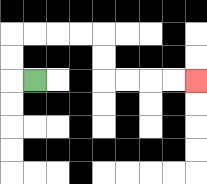{'start': '[1, 3]', 'end': '[8, 3]', 'path_directions': 'L,U,U,R,R,R,R,D,D,R,R,R,R', 'path_coordinates': '[[1, 3], [0, 3], [0, 2], [0, 1], [1, 1], [2, 1], [3, 1], [4, 1], [4, 2], [4, 3], [5, 3], [6, 3], [7, 3], [8, 3]]'}